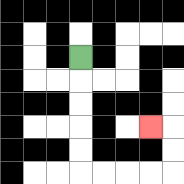{'start': '[3, 2]', 'end': '[6, 5]', 'path_directions': 'D,D,D,D,D,R,R,R,R,U,U,L', 'path_coordinates': '[[3, 2], [3, 3], [3, 4], [3, 5], [3, 6], [3, 7], [4, 7], [5, 7], [6, 7], [7, 7], [7, 6], [7, 5], [6, 5]]'}